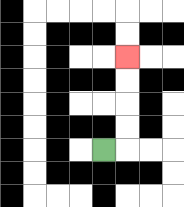{'start': '[4, 6]', 'end': '[5, 2]', 'path_directions': 'R,U,U,U,U', 'path_coordinates': '[[4, 6], [5, 6], [5, 5], [5, 4], [5, 3], [5, 2]]'}